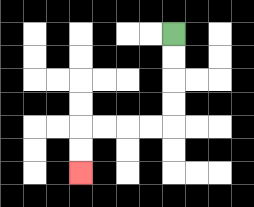{'start': '[7, 1]', 'end': '[3, 7]', 'path_directions': 'D,D,D,D,L,L,L,L,D,D', 'path_coordinates': '[[7, 1], [7, 2], [7, 3], [7, 4], [7, 5], [6, 5], [5, 5], [4, 5], [3, 5], [3, 6], [3, 7]]'}